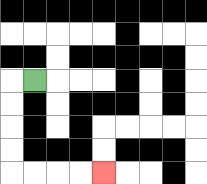{'start': '[1, 3]', 'end': '[4, 7]', 'path_directions': 'L,D,D,D,D,R,R,R,R', 'path_coordinates': '[[1, 3], [0, 3], [0, 4], [0, 5], [0, 6], [0, 7], [1, 7], [2, 7], [3, 7], [4, 7]]'}